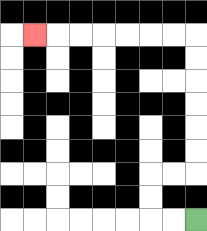{'start': '[8, 9]', 'end': '[1, 1]', 'path_directions': 'L,L,U,U,R,R,U,U,U,U,U,U,L,L,L,L,L,L,L', 'path_coordinates': '[[8, 9], [7, 9], [6, 9], [6, 8], [6, 7], [7, 7], [8, 7], [8, 6], [8, 5], [8, 4], [8, 3], [8, 2], [8, 1], [7, 1], [6, 1], [5, 1], [4, 1], [3, 1], [2, 1], [1, 1]]'}